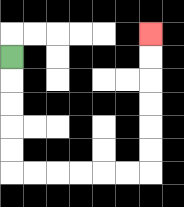{'start': '[0, 2]', 'end': '[6, 1]', 'path_directions': 'D,D,D,D,D,R,R,R,R,R,R,U,U,U,U,U,U', 'path_coordinates': '[[0, 2], [0, 3], [0, 4], [0, 5], [0, 6], [0, 7], [1, 7], [2, 7], [3, 7], [4, 7], [5, 7], [6, 7], [6, 6], [6, 5], [6, 4], [6, 3], [6, 2], [6, 1]]'}